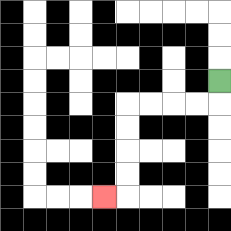{'start': '[9, 3]', 'end': '[4, 8]', 'path_directions': 'D,L,L,L,L,D,D,D,D,L', 'path_coordinates': '[[9, 3], [9, 4], [8, 4], [7, 4], [6, 4], [5, 4], [5, 5], [5, 6], [5, 7], [5, 8], [4, 8]]'}